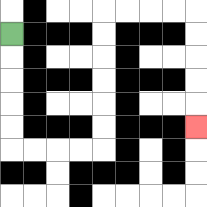{'start': '[0, 1]', 'end': '[8, 5]', 'path_directions': 'D,D,D,D,D,R,R,R,R,U,U,U,U,U,U,R,R,R,R,D,D,D,D,D', 'path_coordinates': '[[0, 1], [0, 2], [0, 3], [0, 4], [0, 5], [0, 6], [1, 6], [2, 6], [3, 6], [4, 6], [4, 5], [4, 4], [4, 3], [4, 2], [4, 1], [4, 0], [5, 0], [6, 0], [7, 0], [8, 0], [8, 1], [8, 2], [8, 3], [8, 4], [8, 5]]'}